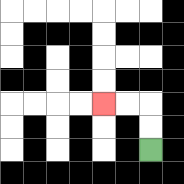{'start': '[6, 6]', 'end': '[4, 4]', 'path_directions': 'U,U,L,L', 'path_coordinates': '[[6, 6], [6, 5], [6, 4], [5, 4], [4, 4]]'}